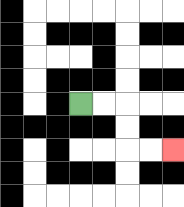{'start': '[3, 4]', 'end': '[7, 6]', 'path_directions': 'R,R,D,D,R,R', 'path_coordinates': '[[3, 4], [4, 4], [5, 4], [5, 5], [5, 6], [6, 6], [7, 6]]'}